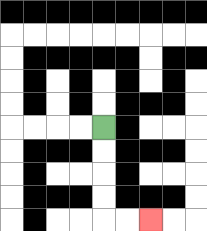{'start': '[4, 5]', 'end': '[6, 9]', 'path_directions': 'D,D,D,D,R,R', 'path_coordinates': '[[4, 5], [4, 6], [4, 7], [4, 8], [4, 9], [5, 9], [6, 9]]'}